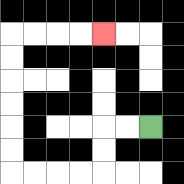{'start': '[6, 5]', 'end': '[4, 1]', 'path_directions': 'L,L,D,D,L,L,L,L,U,U,U,U,U,U,R,R,R,R', 'path_coordinates': '[[6, 5], [5, 5], [4, 5], [4, 6], [4, 7], [3, 7], [2, 7], [1, 7], [0, 7], [0, 6], [0, 5], [0, 4], [0, 3], [0, 2], [0, 1], [1, 1], [2, 1], [3, 1], [4, 1]]'}